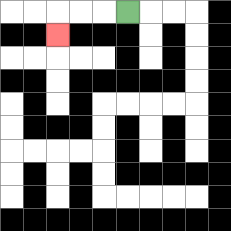{'start': '[5, 0]', 'end': '[2, 1]', 'path_directions': 'L,L,L,D', 'path_coordinates': '[[5, 0], [4, 0], [3, 0], [2, 0], [2, 1]]'}